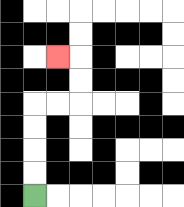{'start': '[1, 8]', 'end': '[2, 2]', 'path_directions': 'U,U,U,U,R,R,U,U,L', 'path_coordinates': '[[1, 8], [1, 7], [1, 6], [1, 5], [1, 4], [2, 4], [3, 4], [3, 3], [3, 2], [2, 2]]'}